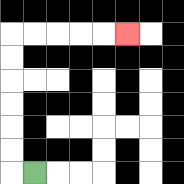{'start': '[1, 7]', 'end': '[5, 1]', 'path_directions': 'L,U,U,U,U,U,U,R,R,R,R,R', 'path_coordinates': '[[1, 7], [0, 7], [0, 6], [0, 5], [0, 4], [0, 3], [0, 2], [0, 1], [1, 1], [2, 1], [3, 1], [4, 1], [5, 1]]'}